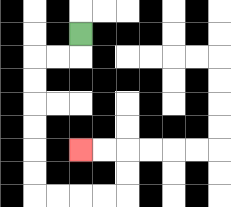{'start': '[3, 1]', 'end': '[3, 6]', 'path_directions': 'D,L,L,D,D,D,D,D,D,R,R,R,R,U,U,L,L', 'path_coordinates': '[[3, 1], [3, 2], [2, 2], [1, 2], [1, 3], [1, 4], [1, 5], [1, 6], [1, 7], [1, 8], [2, 8], [3, 8], [4, 8], [5, 8], [5, 7], [5, 6], [4, 6], [3, 6]]'}